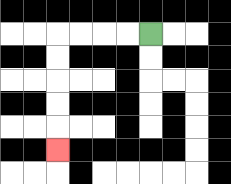{'start': '[6, 1]', 'end': '[2, 6]', 'path_directions': 'L,L,L,L,D,D,D,D,D', 'path_coordinates': '[[6, 1], [5, 1], [4, 1], [3, 1], [2, 1], [2, 2], [2, 3], [2, 4], [2, 5], [2, 6]]'}